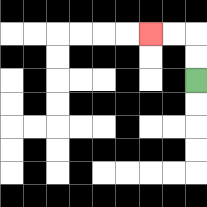{'start': '[8, 3]', 'end': '[6, 1]', 'path_directions': 'U,U,L,L', 'path_coordinates': '[[8, 3], [8, 2], [8, 1], [7, 1], [6, 1]]'}